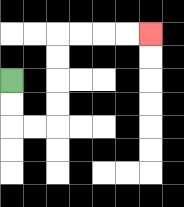{'start': '[0, 3]', 'end': '[6, 1]', 'path_directions': 'D,D,R,R,U,U,U,U,R,R,R,R', 'path_coordinates': '[[0, 3], [0, 4], [0, 5], [1, 5], [2, 5], [2, 4], [2, 3], [2, 2], [2, 1], [3, 1], [4, 1], [5, 1], [6, 1]]'}